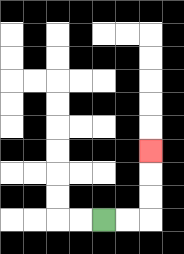{'start': '[4, 9]', 'end': '[6, 6]', 'path_directions': 'R,R,U,U,U', 'path_coordinates': '[[4, 9], [5, 9], [6, 9], [6, 8], [6, 7], [6, 6]]'}